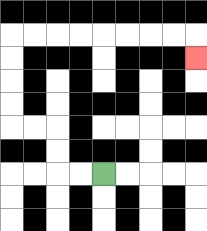{'start': '[4, 7]', 'end': '[8, 2]', 'path_directions': 'L,L,U,U,L,L,U,U,U,U,R,R,R,R,R,R,R,R,D', 'path_coordinates': '[[4, 7], [3, 7], [2, 7], [2, 6], [2, 5], [1, 5], [0, 5], [0, 4], [0, 3], [0, 2], [0, 1], [1, 1], [2, 1], [3, 1], [4, 1], [5, 1], [6, 1], [7, 1], [8, 1], [8, 2]]'}